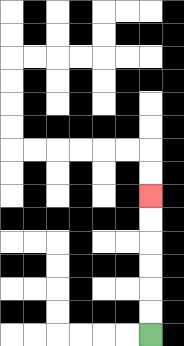{'start': '[6, 14]', 'end': '[6, 8]', 'path_directions': 'U,U,U,U,U,U', 'path_coordinates': '[[6, 14], [6, 13], [6, 12], [6, 11], [6, 10], [6, 9], [6, 8]]'}